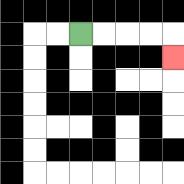{'start': '[3, 1]', 'end': '[7, 2]', 'path_directions': 'R,R,R,R,D', 'path_coordinates': '[[3, 1], [4, 1], [5, 1], [6, 1], [7, 1], [7, 2]]'}